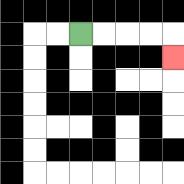{'start': '[3, 1]', 'end': '[7, 2]', 'path_directions': 'R,R,R,R,D', 'path_coordinates': '[[3, 1], [4, 1], [5, 1], [6, 1], [7, 1], [7, 2]]'}